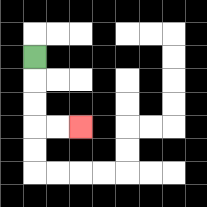{'start': '[1, 2]', 'end': '[3, 5]', 'path_directions': 'D,D,D,R,R', 'path_coordinates': '[[1, 2], [1, 3], [1, 4], [1, 5], [2, 5], [3, 5]]'}